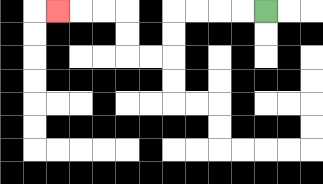{'start': '[11, 0]', 'end': '[2, 0]', 'path_directions': 'L,L,L,L,D,D,L,L,U,U,L,L,L', 'path_coordinates': '[[11, 0], [10, 0], [9, 0], [8, 0], [7, 0], [7, 1], [7, 2], [6, 2], [5, 2], [5, 1], [5, 0], [4, 0], [3, 0], [2, 0]]'}